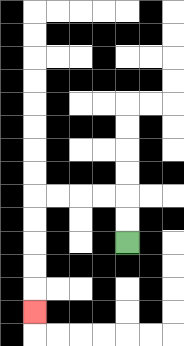{'start': '[5, 10]', 'end': '[1, 13]', 'path_directions': 'U,U,L,L,L,L,D,D,D,D,D', 'path_coordinates': '[[5, 10], [5, 9], [5, 8], [4, 8], [3, 8], [2, 8], [1, 8], [1, 9], [1, 10], [1, 11], [1, 12], [1, 13]]'}